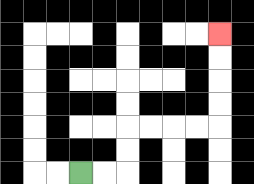{'start': '[3, 7]', 'end': '[9, 1]', 'path_directions': 'R,R,U,U,R,R,R,R,U,U,U,U', 'path_coordinates': '[[3, 7], [4, 7], [5, 7], [5, 6], [5, 5], [6, 5], [7, 5], [8, 5], [9, 5], [9, 4], [9, 3], [9, 2], [9, 1]]'}